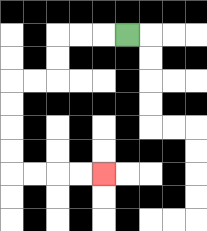{'start': '[5, 1]', 'end': '[4, 7]', 'path_directions': 'L,L,L,D,D,L,L,D,D,D,D,R,R,R,R', 'path_coordinates': '[[5, 1], [4, 1], [3, 1], [2, 1], [2, 2], [2, 3], [1, 3], [0, 3], [0, 4], [0, 5], [0, 6], [0, 7], [1, 7], [2, 7], [3, 7], [4, 7]]'}